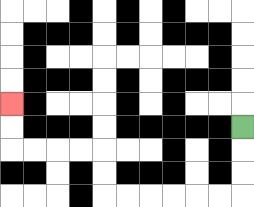{'start': '[10, 5]', 'end': '[0, 4]', 'path_directions': 'D,D,D,L,L,L,L,L,L,U,U,L,L,L,L,U,U', 'path_coordinates': '[[10, 5], [10, 6], [10, 7], [10, 8], [9, 8], [8, 8], [7, 8], [6, 8], [5, 8], [4, 8], [4, 7], [4, 6], [3, 6], [2, 6], [1, 6], [0, 6], [0, 5], [0, 4]]'}